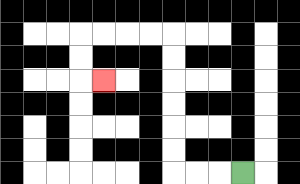{'start': '[10, 7]', 'end': '[4, 3]', 'path_directions': 'L,L,L,U,U,U,U,U,U,L,L,L,L,D,D,R', 'path_coordinates': '[[10, 7], [9, 7], [8, 7], [7, 7], [7, 6], [7, 5], [7, 4], [7, 3], [7, 2], [7, 1], [6, 1], [5, 1], [4, 1], [3, 1], [3, 2], [3, 3], [4, 3]]'}